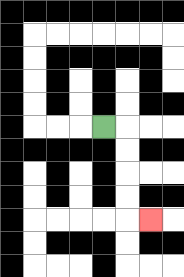{'start': '[4, 5]', 'end': '[6, 9]', 'path_directions': 'R,D,D,D,D,R', 'path_coordinates': '[[4, 5], [5, 5], [5, 6], [5, 7], [5, 8], [5, 9], [6, 9]]'}